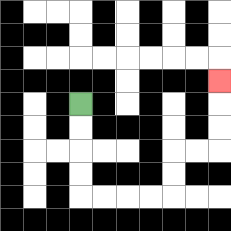{'start': '[3, 4]', 'end': '[9, 3]', 'path_directions': 'D,D,D,D,R,R,R,R,U,U,R,R,U,U,U', 'path_coordinates': '[[3, 4], [3, 5], [3, 6], [3, 7], [3, 8], [4, 8], [5, 8], [6, 8], [7, 8], [7, 7], [7, 6], [8, 6], [9, 6], [9, 5], [9, 4], [9, 3]]'}